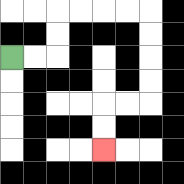{'start': '[0, 2]', 'end': '[4, 6]', 'path_directions': 'R,R,U,U,R,R,R,R,D,D,D,D,L,L,D,D', 'path_coordinates': '[[0, 2], [1, 2], [2, 2], [2, 1], [2, 0], [3, 0], [4, 0], [5, 0], [6, 0], [6, 1], [6, 2], [6, 3], [6, 4], [5, 4], [4, 4], [4, 5], [4, 6]]'}